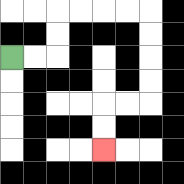{'start': '[0, 2]', 'end': '[4, 6]', 'path_directions': 'R,R,U,U,R,R,R,R,D,D,D,D,L,L,D,D', 'path_coordinates': '[[0, 2], [1, 2], [2, 2], [2, 1], [2, 0], [3, 0], [4, 0], [5, 0], [6, 0], [6, 1], [6, 2], [6, 3], [6, 4], [5, 4], [4, 4], [4, 5], [4, 6]]'}